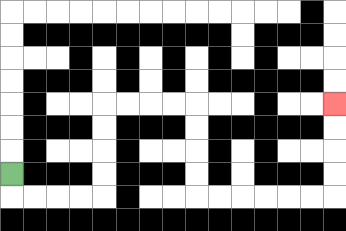{'start': '[0, 7]', 'end': '[14, 4]', 'path_directions': 'D,R,R,R,R,U,U,U,U,R,R,R,R,D,D,D,D,R,R,R,R,R,R,U,U,U,U', 'path_coordinates': '[[0, 7], [0, 8], [1, 8], [2, 8], [3, 8], [4, 8], [4, 7], [4, 6], [4, 5], [4, 4], [5, 4], [6, 4], [7, 4], [8, 4], [8, 5], [8, 6], [8, 7], [8, 8], [9, 8], [10, 8], [11, 8], [12, 8], [13, 8], [14, 8], [14, 7], [14, 6], [14, 5], [14, 4]]'}